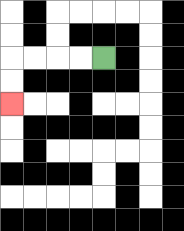{'start': '[4, 2]', 'end': '[0, 4]', 'path_directions': 'L,L,L,L,D,D', 'path_coordinates': '[[4, 2], [3, 2], [2, 2], [1, 2], [0, 2], [0, 3], [0, 4]]'}